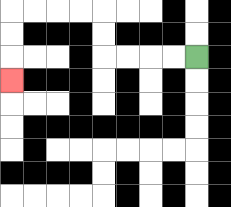{'start': '[8, 2]', 'end': '[0, 3]', 'path_directions': 'L,L,L,L,U,U,L,L,L,L,D,D,D', 'path_coordinates': '[[8, 2], [7, 2], [6, 2], [5, 2], [4, 2], [4, 1], [4, 0], [3, 0], [2, 0], [1, 0], [0, 0], [0, 1], [0, 2], [0, 3]]'}